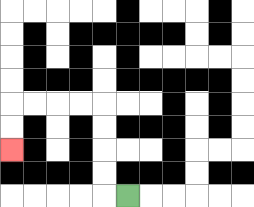{'start': '[5, 8]', 'end': '[0, 6]', 'path_directions': 'L,U,U,U,U,L,L,L,L,D,D', 'path_coordinates': '[[5, 8], [4, 8], [4, 7], [4, 6], [4, 5], [4, 4], [3, 4], [2, 4], [1, 4], [0, 4], [0, 5], [0, 6]]'}